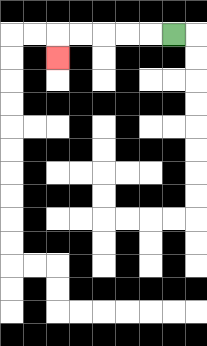{'start': '[7, 1]', 'end': '[2, 2]', 'path_directions': 'L,L,L,L,L,D', 'path_coordinates': '[[7, 1], [6, 1], [5, 1], [4, 1], [3, 1], [2, 1], [2, 2]]'}